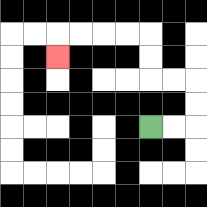{'start': '[6, 5]', 'end': '[2, 2]', 'path_directions': 'R,R,U,U,L,L,U,U,L,L,L,L,D', 'path_coordinates': '[[6, 5], [7, 5], [8, 5], [8, 4], [8, 3], [7, 3], [6, 3], [6, 2], [6, 1], [5, 1], [4, 1], [3, 1], [2, 1], [2, 2]]'}